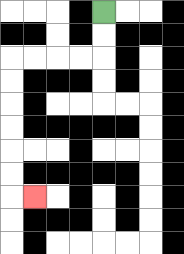{'start': '[4, 0]', 'end': '[1, 8]', 'path_directions': 'D,D,L,L,L,L,D,D,D,D,D,D,R', 'path_coordinates': '[[4, 0], [4, 1], [4, 2], [3, 2], [2, 2], [1, 2], [0, 2], [0, 3], [0, 4], [0, 5], [0, 6], [0, 7], [0, 8], [1, 8]]'}